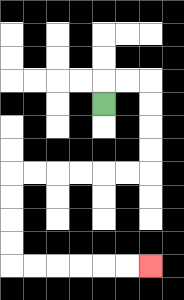{'start': '[4, 4]', 'end': '[6, 11]', 'path_directions': 'U,R,R,D,D,D,D,L,L,L,L,L,L,D,D,D,D,R,R,R,R,R,R', 'path_coordinates': '[[4, 4], [4, 3], [5, 3], [6, 3], [6, 4], [6, 5], [6, 6], [6, 7], [5, 7], [4, 7], [3, 7], [2, 7], [1, 7], [0, 7], [0, 8], [0, 9], [0, 10], [0, 11], [1, 11], [2, 11], [3, 11], [4, 11], [5, 11], [6, 11]]'}